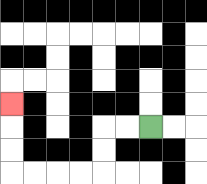{'start': '[6, 5]', 'end': '[0, 4]', 'path_directions': 'L,L,D,D,L,L,L,L,U,U,U', 'path_coordinates': '[[6, 5], [5, 5], [4, 5], [4, 6], [4, 7], [3, 7], [2, 7], [1, 7], [0, 7], [0, 6], [0, 5], [0, 4]]'}